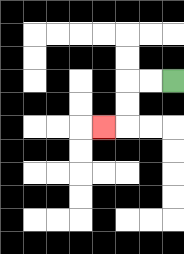{'start': '[7, 3]', 'end': '[4, 5]', 'path_directions': 'L,L,D,D,L', 'path_coordinates': '[[7, 3], [6, 3], [5, 3], [5, 4], [5, 5], [4, 5]]'}